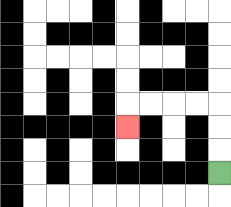{'start': '[9, 7]', 'end': '[5, 5]', 'path_directions': 'U,U,U,L,L,L,L,D', 'path_coordinates': '[[9, 7], [9, 6], [9, 5], [9, 4], [8, 4], [7, 4], [6, 4], [5, 4], [5, 5]]'}